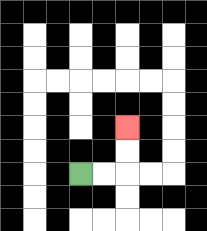{'start': '[3, 7]', 'end': '[5, 5]', 'path_directions': 'R,R,U,U', 'path_coordinates': '[[3, 7], [4, 7], [5, 7], [5, 6], [5, 5]]'}